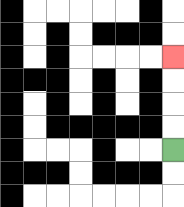{'start': '[7, 6]', 'end': '[7, 2]', 'path_directions': 'U,U,U,U', 'path_coordinates': '[[7, 6], [7, 5], [7, 4], [7, 3], [7, 2]]'}